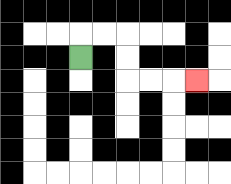{'start': '[3, 2]', 'end': '[8, 3]', 'path_directions': 'U,R,R,D,D,R,R,R', 'path_coordinates': '[[3, 2], [3, 1], [4, 1], [5, 1], [5, 2], [5, 3], [6, 3], [7, 3], [8, 3]]'}